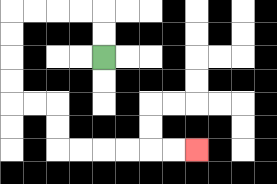{'start': '[4, 2]', 'end': '[8, 6]', 'path_directions': 'U,U,L,L,L,L,D,D,D,D,R,R,D,D,R,R,R,R,R,R', 'path_coordinates': '[[4, 2], [4, 1], [4, 0], [3, 0], [2, 0], [1, 0], [0, 0], [0, 1], [0, 2], [0, 3], [0, 4], [1, 4], [2, 4], [2, 5], [2, 6], [3, 6], [4, 6], [5, 6], [6, 6], [7, 6], [8, 6]]'}